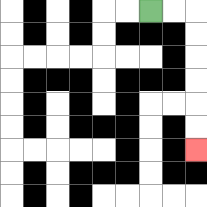{'start': '[6, 0]', 'end': '[8, 6]', 'path_directions': 'R,R,D,D,D,D,D,D', 'path_coordinates': '[[6, 0], [7, 0], [8, 0], [8, 1], [8, 2], [8, 3], [8, 4], [8, 5], [8, 6]]'}